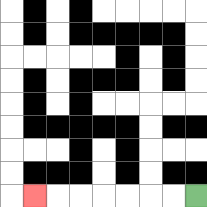{'start': '[8, 8]', 'end': '[1, 8]', 'path_directions': 'L,L,L,L,L,L,L', 'path_coordinates': '[[8, 8], [7, 8], [6, 8], [5, 8], [4, 8], [3, 8], [2, 8], [1, 8]]'}